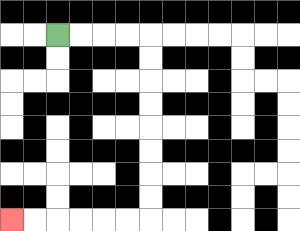{'start': '[2, 1]', 'end': '[0, 9]', 'path_directions': 'R,R,R,R,D,D,D,D,D,D,D,D,L,L,L,L,L,L', 'path_coordinates': '[[2, 1], [3, 1], [4, 1], [5, 1], [6, 1], [6, 2], [6, 3], [6, 4], [6, 5], [6, 6], [6, 7], [6, 8], [6, 9], [5, 9], [4, 9], [3, 9], [2, 9], [1, 9], [0, 9]]'}